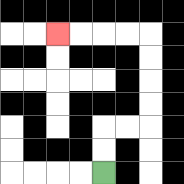{'start': '[4, 7]', 'end': '[2, 1]', 'path_directions': 'U,U,R,R,U,U,U,U,L,L,L,L', 'path_coordinates': '[[4, 7], [4, 6], [4, 5], [5, 5], [6, 5], [6, 4], [6, 3], [6, 2], [6, 1], [5, 1], [4, 1], [3, 1], [2, 1]]'}